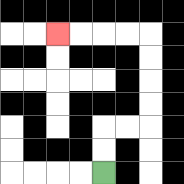{'start': '[4, 7]', 'end': '[2, 1]', 'path_directions': 'U,U,R,R,U,U,U,U,L,L,L,L', 'path_coordinates': '[[4, 7], [4, 6], [4, 5], [5, 5], [6, 5], [6, 4], [6, 3], [6, 2], [6, 1], [5, 1], [4, 1], [3, 1], [2, 1]]'}